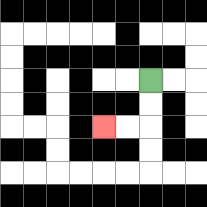{'start': '[6, 3]', 'end': '[4, 5]', 'path_directions': 'D,D,L,L', 'path_coordinates': '[[6, 3], [6, 4], [6, 5], [5, 5], [4, 5]]'}